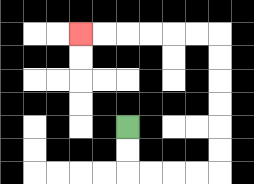{'start': '[5, 5]', 'end': '[3, 1]', 'path_directions': 'D,D,R,R,R,R,U,U,U,U,U,U,L,L,L,L,L,L', 'path_coordinates': '[[5, 5], [5, 6], [5, 7], [6, 7], [7, 7], [8, 7], [9, 7], [9, 6], [9, 5], [9, 4], [9, 3], [9, 2], [9, 1], [8, 1], [7, 1], [6, 1], [5, 1], [4, 1], [3, 1]]'}